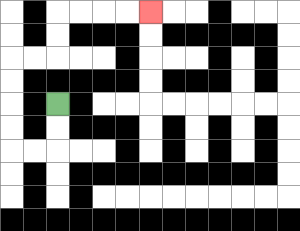{'start': '[2, 4]', 'end': '[6, 0]', 'path_directions': 'D,D,L,L,U,U,U,U,R,R,U,U,R,R,R,R', 'path_coordinates': '[[2, 4], [2, 5], [2, 6], [1, 6], [0, 6], [0, 5], [0, 4], [0, 3], [0, 2], [1, 2], [2, 2], [2, 1], [2, 0], [3, 0], [4, 0], [5, 0], [6, 0]]'}